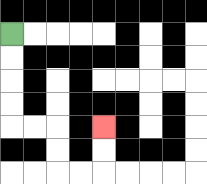{'start': '[0, 1]', 'end': '[4, 5]', 'path_directions': 'D,D,D,D,R,R,D,D,R,R,U,U', 'path_coordinates': '[[0, 1], [0, 2], [0, 3], [0, 4], [0, 5], [1, 5], [2, 5], [2, 6], [2, 7], [3, 7], [4, 7], [4, 6], [4, 5]]'}